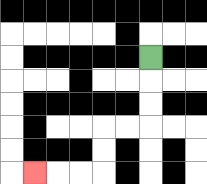{'start': '[6, 2]', 'end': '[1, 7]', 'path_directions': 'D,D,D,L,L,D,D,L,L,L', 'path_coordinates': '[[6, 2], [6, 3], [6, 4], [6, 5], [5, 5], [4, 5], [4, 6], [4, 7], [3, 7], [2, 7], [1, 7]]'}